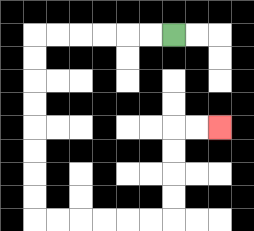{'start': '[7, 1]', 'end': '[9, 5]', 'path_directions': 'L,L,L,L,L,L,D,D,D,D,D,D,D,D,R,R,R,R,R,R,U,U,U,U,R,R', 'path_coordinates': '[[7, 1], [6, 1], [5, 1], [4, 1], [3, 1], [2, 1], [1, 1], [1, 2], [1, 3], [1, 4], [1, 5], [1, 6], [1, 7], [1, 8], [1, 9], [2, 9], [3, 9], [4, 9], [5, 9], [6, 9], [7, 9], [7, 8], [7, 7], [7, 6], [7, 5], [8, 5], [9, 5]]'}